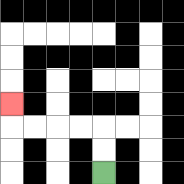{'start': '[4, 7]', 'end': '[0, 4]', 'path_directions': 'U,U,L,L,L,L,U', 'path_coordinates': '[[4, 7], [4, 6], [4, 5], [3, 5], [2, 5], [1, 5], [0, 5], [0, 4]]'}